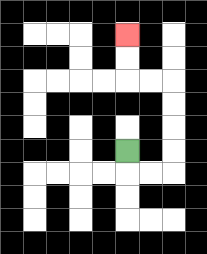{'start': '[5, 6]', 'end': '[5, 1]', 'path_directions': 'D,R,R,U,U,U,U,L,L,U,U', 'path_coordinates': '[[5, 6], [5, 7], [6, 7], [7, 7], [7, 6], [7, 5], [7, 4], [7, 3], [6, 3], [5, 3], [5, 2], [5, 1]]'}